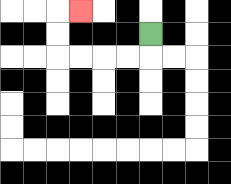{'start': '[6, 1]', 'end': '[3, 0]', 'path_directions': 'D,L,L,L,L,U,U,R', 'path_coordinates': '[[6, 1], [6, 2], [5, 2], [4, 2], [3, 2], [2, 2], [2, 1], [2, 0], [3, 0]]'}